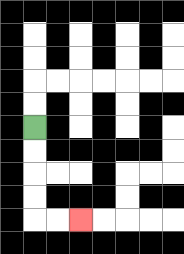{'start': '[1, 5]', 'end': '[3, 9]', 'path_directions': 'D,D,D,D,R,R', 'path_coordinates': '[[1, 5], [1, 6], [1, 7], [1, 8], [1, 9], [2, 9], [3, 9]]'}